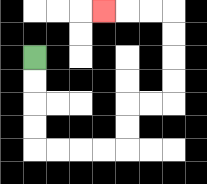{'start': '[1, 2]', 'end': '[4, 0]', 'path_directions': 'D,D,D,D,R,R,R,R,U,U,R,R,U,U,U,U,L,L,L', 'path_coordinates': '[[1, 2], [1, 3], [1, 4], [1, 5], [1, 6], [2, 6], [3, 6], [4, 6], [5, 6], [5, 5], [5, 4], [6, 4], [7, 4], [7, 3], [7, 2], [7, 1], [7, 0], [6, 0], [5, 0], [4, 0]]'}